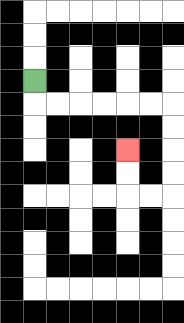{'start': '[1, 3]', 'end': '[5, 6]', 'path_directions': 'D,R,R,R,R,R,R,D,D,D,D,L,L,U,U', 'path_coordinates': '[[1, 3], [1, 4], [2, 4], [3, 4], [4, 4], [5, 4], [6, 4], [7, 4], [7, 5], [7, 6], [7, 7], [7, 8], [6, 8], [5, 8], [5, 7], [5, 6]]'}